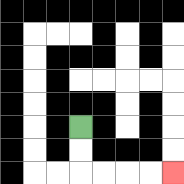{'start': '[3, 5]', 'end': '[7, 7]', 'path_directions': 'D,D,R,R,R,R', 'path_coordinates': '[[3, 5], [3, 6], [3, 7], [4, 7], [5, 7], [6, 7], [7, 7]]'}